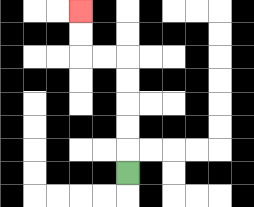{'start': '[5, 7]', 'end': '[3, 0]', 'path_directions': 'U,U,U,U,U,L,L,U,U', 'path_coordinates': '[[5, 7], [5, 6], [5, 5], [5, 4], [5, 3], [5, 2], [4, 2], [3, 2], [3, 1], [3, 0]]'}